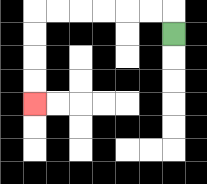{'start': '[7, 1]', 'end': '[1, 4]', 'path_directions': 'U,L,L,L,L,L,L,D,D,D,D', 'path_coordinates': '[[7, 1], [7, 0], [6, 0], [5, 0], [4, 0], [3, 0], [2, 0], [1, 0], [1, 1], [1, 2], [1, 3], [1, 4]]'}